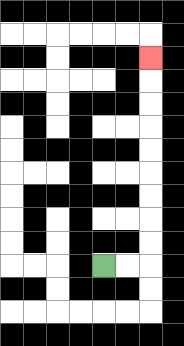{'start': '[4, 11]', 'end': '[6, 2]', 'path_directions': 'R,R,U,U,U,U,U,U,U,U,U', 'path_coordinates': '[[4, 11], [5, 11], [6, 11], [6, 10], [6, 9], [6, 8], [6, 7], [6, 6], [6, 5], [6, 4], [6, 3], [6, 2]]'}